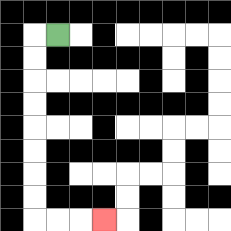{'start': '[2, 1]', 'end': '[4, 9]', 'path_directions': 'L,D,D,D,D,D,D,D,D,R,R,R', 'path_coordinates': '[[2, 1], [1, 1], [1, 2], [1, 3], [1, 4], [1, 5], [1, 6], [1, 7], [1, 8], [1, 9], [2, 9], [3, 9], [4, 9]]'}